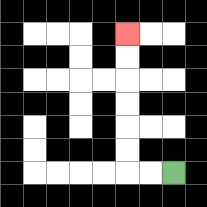{'start': '[7, 7]', 'end': '[5, 1]', 'path_directions': 'L,L,U,U,U,U,U,U', 'path_coordinates': '[[7, 7], [6, 7], [5, 7], [5, 6], [5, 5], [5, 4], [5, 3], [5, 2], [5, 1]]'}